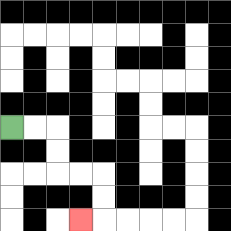{'start': '[0, 5]', 'end': '[3, 9]', 'path_directions': 'R,R,D,D,R,R,D,D,L', 'path_coordinates': '[[0, 5], [1, 5], [2, 5], [2, 6], [2, 7], [3, 7], [4, 7], [4, 8], [4, 9], [3, 9]]'}